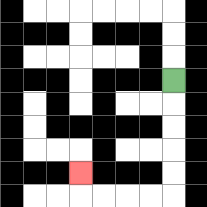{'start': '[7, 3]', 'end': '[3, 7]', 'path_directions': 'D,D,D,D,D,L,L,L,L,U', 'path_coordinates': '[[7, 3], [7, 4], [7, 5], [7, 6], [7, 7], [7, 8], [6, 8], [5, 8], [4, 8], [3, 8], [3, 7]]'}